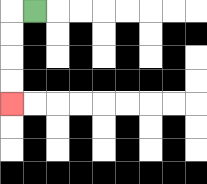{'start': '[1, 0]', 'end': '[0, 4]', 'path_directions': 'L,D,D,D,D', 'path_coordinates': '[[1, 0], [0, 0], [0, 1], [0, 2], [0, 3], [0, 4]]'}